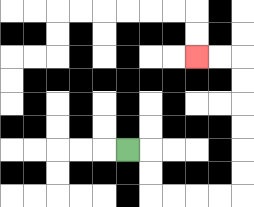{'start': '[5, 6]', 'end': '[8, 2]', 'path_directions': 'R,D,D,R,R,R,R,U,U,U,U,U,U,L,L', 'path_coordinates': '[[5, 6], [6, 6], [6, 7], [6, 8], [7, 8], [8, 8], [9, 8], [10, 8], [10, 7], [10, 6], [10, 5], [10, 4], [10, 3], [10, 2], [9, 2], [8, 2]]'}